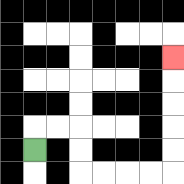{'start': '[1, 6]', 'end': '[7, 2]', 'path_directions': 'U,R,R,D,D,R,R,R,R,U,U,U,U,U', 'path_coordinates': '[[1, 6], [1, 5], [2, 5], [3, 5], [3, 6], [3, 7], [4, 7], [5, 7], [6, 7], [7, 7], [7, 6], [7, 5], [7, 4], [7, 3], [7, 2]]'}